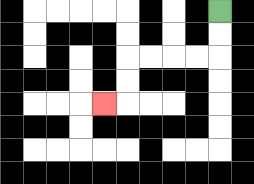{'start': '[9, 0]', 'end': '[4, 4]', 'path_directions': 'D,D,L,L,L,L,D,D,L', 'path_coordinates': '[[9, 0], [9, 1], [9, 2], [8, 2], [7, 2], [6, 2], [5, 2], [5, 3], [5, 4], [4, 4]]'}